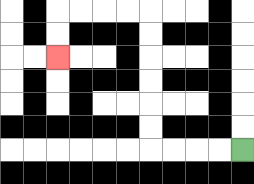{'start': '[10, 6]', 'end': '[2, 2]', 'path_directions': 'L,L,L,L,U,U,U,U,U,U,L,L,L,L,D,D', 'path_coordinates': '[[10, 6], [9, 6], [8, 6], [7, 6], [6, 6], [6, 5], [6, 4], [6, 3], [6, 2], [6, 1], [6, 0], [5, 0], [4, 0], [3, 0], [2, 0], [2, 1], [2, 2]]'}